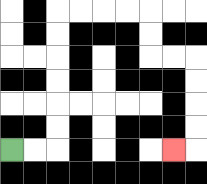{'start': '[0, 6]', 'end': '[7, 6]', 'path_directions': 'R,R,U,U,U,U,U,U,R,R,R,R,D,D,R,R,D,D,D,D,L', 'path_coordinates': '[[0, 6], [1, 6], [2, 6], [2, 5], [2, 4], [2, 3], [2, 2], [2, 1], [2, 0], [3, 0], [4, 0], [5, 0], [6, 0], [6, 1], [6, 2], [7, 2], [8, 2], [8, 3], [8, 4], [8, 5], [8, 6], [7, 6]]'}